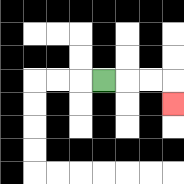{'start': '[4, 3]', 'end': '[7, 4]', 'path_directions': 'R,R,R,D', 'path_coordinates': '[[4, 3], [5, 3], [6, 3], [7, 3], [7, 4]]'}